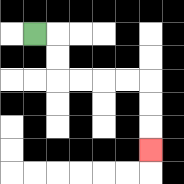{'start': '[1, 1]', 'end': '[6, 6]', 'path_directions': 'R,D,D,R,R,R,R,D,D,D', 'path_coordinates': '[[1, 1], [2, 1], [2, 2], [2, 3], [3, 3], [4, 3], [5, 3], [6, 3], [6, 4], [6, 5], [6, 6]]'}